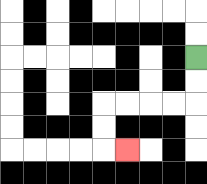{'start': '[8, 2]', 'end': '[5, 6]', 'path_directions': 'D,D,L,L,L,L,D,D,R', 'path_coordinates': '[[8, 2], [8, 3], [8, 4], [7, 4], [6, 4], [5, 4], [4, 4], [4, 5], [4, 6], [5, 6]]'}